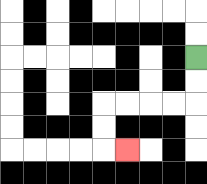{'start': '[8, 2]', 'end': '[5, 6]', 'path_directions': 'D,D,L,L,L,L,D,D,R', 'path_coordinates': '[[8, 2], [8, 3], [8, 4], [7, 4], [6, 4], [5, 4], [4, 4], [4, 5], [4, 6], [5, 6]]'}